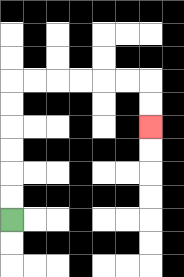{'start': '[0, 9]', 'end': '[6, 5]', 'path_directions': 'U,U,U,U,U,U,R,R,R,R,R,R,D,D', 'path_coordinates': '[[0, 9], [0, 8], [0, 7], [0, 6], [0, 5], [0, 4], [0, 3], [1, 3], [2, 3], [3, 3], [4, 3], [5, 3], [6, 3], [6, 4], [6, 5]]'}